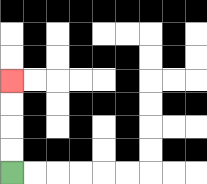{'start': '[0, 7]', 'end': '[0, 3]', 'path_directions': 'U,U,U,U', 'path_coordinates': '[[0, 7], [0, 6], [0, 5], [0, 4], [0, 3]]'}